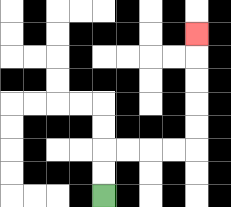{'start': '[4, 8]', 'end': '[8, 1]', 'path_directions': 'U,U,R,R,R,R,U,U,U,U,U', 'path_coordinates': '[[4, 8], [4, 7], [4, 6], [5, 6], [6, 6], [7, 6], [8, 6], [8, 5], [8, 4], [8, 3], [8, 2], [8, 1]]'}